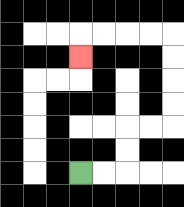{'start': '[3, 7]', 'end': '[3, 2]', 'path_directions': 'R,R,U,U,R,R,U,U,U,U,L,L,L,L,D', 'path_coordinates': '[[3, 7], [4, 7], [5, 7], [5, 6], [5, 5], [6, 5], [7, 5], [7, 4], [7, 3], [7, 2], [7, 1], [6, 1], [5, 1], [4, 1], [3, 1], [3, 2]]'}